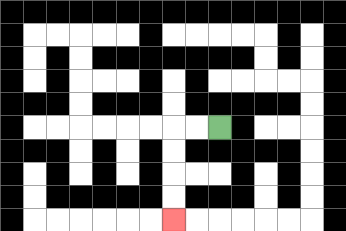{'start': '[9, 5]', 'end': '[7, 9]', 'path_directions': 'L,L,D,D,D,D', 'path_coordinates': '[[9, 5], [8, 5], [7, 5], [7, 6], [7, 7], [7, 8], [7, 9]]'}